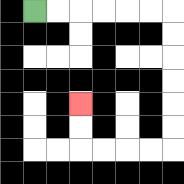{'start': '[1, 0]', 'end': '[3, 4]', 'path_directions': 'R,R,R,R,R,R,D,D,D,D,D,D,L,L,L,L,U,U', 'path_coordinates': '[[1, 0], [2, 0], [3, 0], [4, 0], [5, 0], [6, 0], [7, 0], [7, 1], [7, 2], [7, 3], [7, 4], [7, 5], [7, 6], [6, 6], [5, 6], [4, 6], [3, 6], [3, 5], [3, 4]]'}